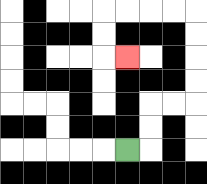{'start': '[5, 6]', 'end': '[5, 2]', 'path_directions': 'R,U,U,R,R,U,U,U,U,L,L,L,L,D,D,R', 'path_coordinates': '[[5, 6], [6, 6], [6, 5], [6, 4], [7, 4], [8, 4], [8, 3], [8, 2], [8, 1], [8, 0], [7, 0], [6, 0], [5, 0], [4, 0], [4, 1], [4, 2], [5, 2]]'}